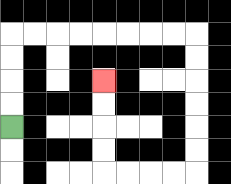{'start': '[0, 5]', 'end': '[4, 3]', 'path_directions': 'U,U,U,U,R,R,R,R,R,R,R,R,D,D,D,D,D,D,L,L,L,L,U,U,U,U', 'path_coordinates': '[[0, 5], [0, 4], [0, 3], [0, 2], [0, 1], [1, 1], [2, 1], [3, 1], [4, 1], [5, 1], [6, 1], [7, 1], [8, 1], [8, 2], [8, 3], [8, 4], [8, 5], [8, 6], [8, 7], [7, 7], [6, 7], [5, 7], [4, 7], [4, 6], [4, 5], [4, 4], [4, 3]]'}